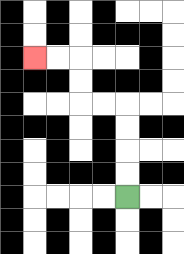{'start': '[5, 8]', 'end': '[1, 2]', 'path_directions': 'U,U,U,U,L,L,U,U,L,L', 'path_coordinates': '[[5, 8], [5, 7], [5, 6], [5, 5], [5, 4], [4, 4], [3, 4], [3, 3], [3, 2], [2, 2], [1, 2]]'}